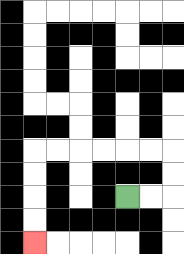{'start': '[5, 8]', 'end': '[1, 10]', 'path_directions': 'R,R,U,U,L,L,L,L,L,L,D,D,D,D', 'path_coordinates': '[[5, 8], [6, 8], [7, 8], [7, 7], [7, 6], [6, 6], [5, 6], [4, 6], [3, 6], [2, 6], [1, 6], [1, 7], [1, 8], [1, 9], [1, 10]]'}